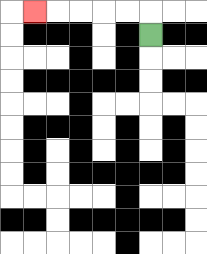{'start': '[6, 1]', 'end': '[1, 0]', 'path_directions': 'U,L,L,L,L,L', 'path_coordinates': '[[6, 1], [6, 0], [5, 0], [4, 0], [3, 0], [2, 0], [1, 0]]'}